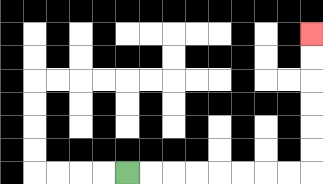{'start': '[5, 7]', 'end': '[13, 1]', 'path_directions': 'R,R,R,R,R,R,R,R,U,U,U,U,U,U', 'path_coordinates': '[[5, 7], [6, 7], [7, 7], [8, 7], [9, 7], [10, 7], [11, 7], [12, 7], [13, 7], [13, 6], [13, 5], [13, 4], [13, 3], [13, 2], [13, 1]]'}